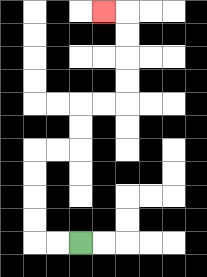{'start': '[3, 10]', 'end': '[4, 0]', 'path_directions': 'L,L,U,U,U,U,R,R,U,U,R,R,U,U,U,U,L', 'path_coordinates': '[[3, 10], [2, 10], [1, 10], [1, 9], [1, 8], [1, 7], [1, 6], [2, 6], [3, 6], [3, 5], [3, 4], [4, 4], [5, 4], [5, 3], [5, 2], [5, 1], [5, 0], [4, 0]]'}